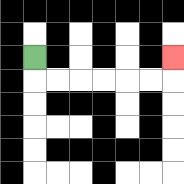{'start': '[1, 2]', 'end': '[7, 2]', 'path_directions': 'D,R,R,R,R,R,R,U', 'path_coordinates': '[[1, 2], [1, 3], [2, 3], [3, 3], [4, 3], [5, 3], [6, 3], [7, 3], [7, 2]]'}